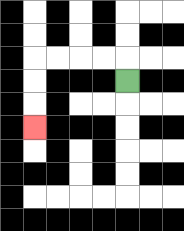{'start': '[5, 3]', 'end': '[1, 5]', 'path_directions': 'U,L,L,L,L,D,D,D', 'path_coordinates': '[[5, 3], [5, 2], [4, 2], [3, 2], [2, 2], [1, 2], [1, 3], [1, 4], [1, 5]]'}